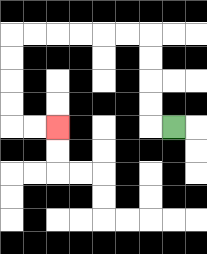{'start': '[7, 5]', 'end': '[2, 5]', 'path_directions': 'L,U,U,U,U,L,L,L,L,L,L,D,D,D,D,R,R', 'path_coordinates': '[[7, 5], [6, 5], [6, 4], [6, 3], [6, 2], [6, 1], [5, 1], [4, 1], [3, 1], [2, 1], [1, 1], [0, 1], [0, 2], [0, 3], [0, 4], [0, 5], [1, 5], [2, 5]]'}